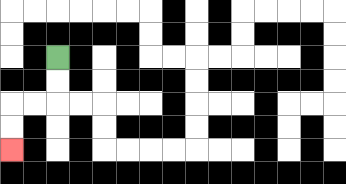{'start': '[2, 2]', 'end': '[0, 6]', 'path_directions': 'D,D,L,L,D,D', 'path_coordinates': '[[2, 2], [2, 3], [2, 4], [1, 4], [0, 4], [0, 5], [0, 6]]'}